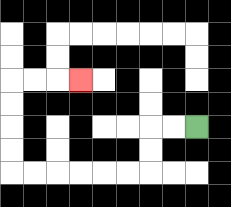{'start': '[8, 5]', 'end': '[3, 3]', 'path_directions': 'L,L,D,D,L,L,L,L,L,L,U,U,U,U,R,R,R', 'path_coordinates': '[[8, 5], [7, 5], [6, 5], [6, 6], [6, 7], [5, 7], [4, 7], [3, 7], [2, 7], [1, 7], [0, 7], [0, 6], [0, 5], [0, 4], [0, 3], [1, 3], [2, 3], [3, 3]]'}